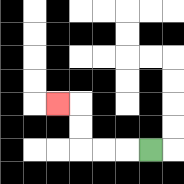{'start': '[6, 6]', 'end': '[2, 4]', 'path_directions': 'L,L,L,U,U,L', 'path_coordinates': '[[6, 6], [5, 6], [4, 6], [3, 6], [3, 5], [3, 4], [2, 4]]'}